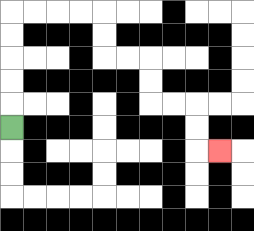{'start': '[0, 5]', 'end': '[9, 6]', 'path_directions': 'U,U,U,U,U,R,R,R,R,D,D,R,R,D,D,R,R,D,D,R', 'path_coordinates': '[[0, 5], [0, 4], [0, 3], [0, 2], [0, 1], [0, 0], [1, 0], [2, 0], [3, 0], [4, 0], [4, 1], [4, 2], [5, 2], [6, 2], [6, 3], [6, 4], [7, 4], [8, 4], [8, 5], [8, 6], [9, 6]]'}